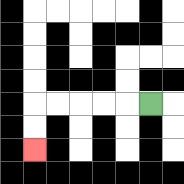{'start': '[6, 4]', 'end': '[1, 6]', 'path_directions': 'L,L,L,L,L,D,D', 'path_coordinates': '[[6, 4], [5, 4], [4, 4], [3, 4], [2, 4], [1, 4], [1, 5], [1, 6]]'}